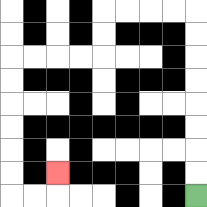{'start': '[8, 8]', 'end': '[2, 7]', 'path_directions': 'U,U,U,U,U,U,U,U,L,L,L,L,D,D,L,L,L,L,D,D,D,D,D,D,R,R,U', 'path_coordinates': '[[8, 8], [8, 7], [8, 6], [8, 5], [8, 4], [8, 3], [8, 2], [8, 1], [8, 0], [7, 0], [6, 0], [5, 0], [4, 0], [4, 1], [4, 2], [3, 2], [2, 2], [1, 2], [0, 2], [0, 3], [0, 4], [0, 5], [0, 6], [0, 7], [0, 8], [1, 8], [2, 8], [2, 7]]'}